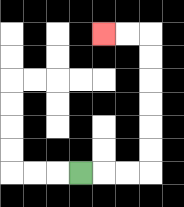{'start': '[3, 7]', 'end': '[4, 1]', 'path_directions': 'R,R,R,U,U,U,U,U,U,L,L', 'path_coordinates': '[[3, 7], [4, 7], [5, 7], [6, 7], [6, 6], [6, 5], [6, 4], [6, 3], [6, 2], [6, 1], [5, 1], [4, 1]]'}